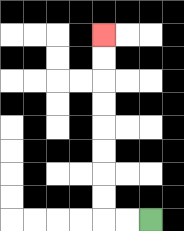{'start': '[6, 9]', 'end': '[4, 1]', 'path_directions': 'L,L,U,U,U,U,U,U,U,U', 'path_coordinates': '[[6, 9], [5, 9], [4, 9], [4, 8], [4, 7], [4, 6], [4, 5], [4, 4], [4, 3], [4, 2], [4, 1]]'}